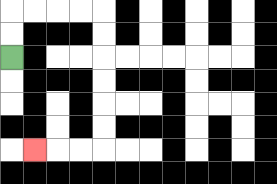{'start': '[0, 2]', 'end': '[1, 6]', 'path_directions': 'U,U,R,R,R,R,D,D,D,D,D,D,L,L,L', 'path_coordinates': '[[0, 2], [0, 1], [0, 0], [1, 0], [2, 0], [3, 0], [4, 0], [4, 1], [4, 2], [4, 3], [4, 4], [4, 5], [4, 6], [3, 6], [2, 6], [1, 6]]'}